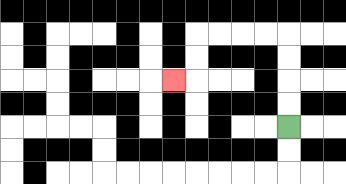{'start': '[12, 5]', 'end': '[7, 3]', 'path_directions': 'U,U,U,U,L,L,L,L,D,D,L', 'path_coordinates': '[[12, 5], [12, 4], [12, 3], [12, 2], [12, 1], [11, 1], [10, 1], [9, 1], [8, 1], [8, 2], [8, 3], [7, 3]]'}